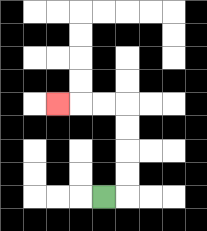{'start': '[4, 8]', 'end': '[2, 4]', 'path_directions': 'R,U,U,U,U,L,L,L', 'path_coordinates': '[[4, 8], [5, 8], [5, 7], [5, 6], [5, 5], [5, 4], [4, 4], [3, 4], [2, 4]]'}